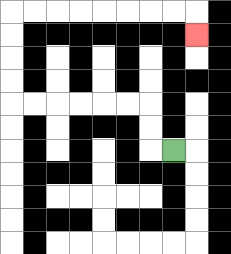{'start': '[7, 6]', 'end': '[8, 1]', 'path_directions': 'L,U,U,L,L,L,L,L,L,U,U,U,U,R,R,R,R,R,R,R,R,D', 'path_coordinates': '[[7, 6], [6, 6], [6, 5], [6, 4], [5, 4], [4, 4], [3, 4], [2, 4], [1, 4], [0, 4], [0, 3], [0, 2], [0, 1], [0, 0], [1, 0], [2, 0], [3, 0], [4, 0], [5, 0], [6, 0], [7, 0], [8, 0], [8, 1]]'}